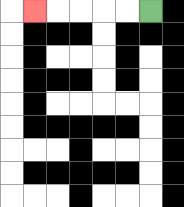{'start': '[6, 0]', 'end': '[1, 0]', 'path_directions': 'L,L,L,L,L', 'path_coordinates': '[[6, 0], [5, 0], [4, 0], [3, 0], [2, 0], [1, 0]]'}